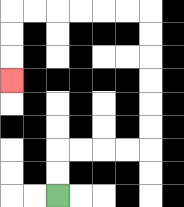{'start': '[2, 8]', 'end': '[0, 3]', 'path_directions': 'U,U,R,R,R,R,U,U,U,U,U,U,L,L,L,L,L,L,D,D,D', 'path_coordinates': '[[2, 8], [2, 7], [2, 6], [3, 6], [4, 6], [5, 6], [6, 6], [6, 5], [6, 4], [6, 3], [6, 2], [6, 1], [6, 0], [5, 0], [4, 0], [3, 0], [2, 0], [1, 0], [0, 0], [0, 1], [0, 2], [0, 3]]'}